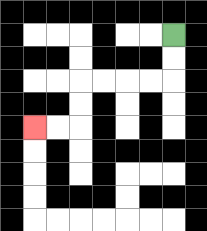{'start': '[7, 1]', 'end': '[1, 5]', 'path_directions': 'D,D,L,L,L,L,D,D,L,L', 'path_coordinates': '[[7, 1], [7, 2], [7, 3], [6, 3], [5, 3], [4, 3], [3, 3], [3, 4], [3, 5], [2, 5], [1, 5]]'}